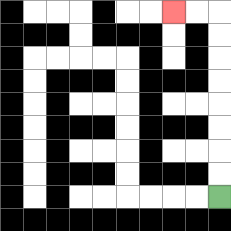{'start': '[9, 8]', 'end': '[7, 0]', 'path_directions': 'U,U,U,U,U,U,U,U,L,L', 'path_coordinates': '[[9, 8], [9, 7], [9, 6], [9, 5], [9, 4], [9, 3], [9, 2], [9, 1], [9, 0], [8, 0], [7, 0]]'}